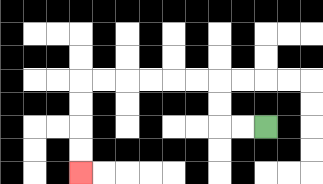{'start': '[11, 5]', 'end': '[3, 7]', 'path_directions': 'L,L,U,U,L,L,L,L,L,L,D,D,D,D', 'path_coordinates': '[[11, 5], [10, 5], [9, 5], [9, 4], [9, 3], [8, 3], [7, 3], [6, 3], [5, 3], [4, 3], [3, 3], [3, 4], [3, 5], [3, 6], [3, 7]]'}